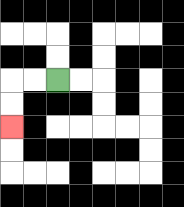{'start': '[2, 3]', 'end': '[0, 5]', 'path_directions': 'L,L,D,D', 'path_coordinates': '[[2, 3], [1, 3], [0, 3], [0, 4], [0, 5]]'}